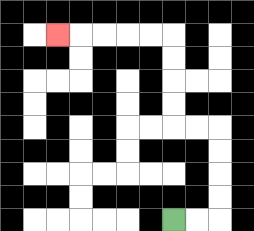{'start': '[7, 9]', 'end': '[2, 1]', 'path_directions': 'R,R,U,U,U,U,L,L,U,U,U,U,L,L,L,L,L', 'path_coordinates': '[[7, 9], [8, 9], [9, 9], [9, 8], [9, 7], [9, 6], [9, 5], [8, 5], [7, 5], [7, 4], [7, 3], [7, 2], [7, 1], [6, 1], [5, 1], [4, 1], [3, 1], [2, 1]]'}